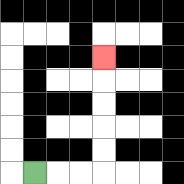{'start': '[1, 7]', 'end': '[4, 2]', 'path_directions': 'R,R,R,U,U,U,U,U', 'path_coordinates': '[[1, 7], [2, 7], [3, 7], [4, 7], [4, 6], [4, 5], [4, 4], [4, 3], [4, 2]]'}